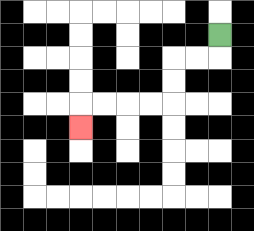{'start': '[9, 1]', 'end': '[3, 5]', 'path_directions': 'D,L,L,D,D,L,L,L,L,D', 'path_coordinates': '[[9, 1], [9, 2], [8, 2], [7, 2], [7, 3], [7, 4], [6, 4], [5, 4], [4, 4], [3, 4], [3, 5]]'}